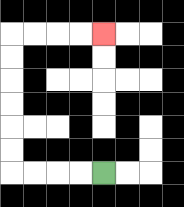{'start': '[4, 7]', 'end': '[4, 1]', 'path_directions': 'L,L,L,L,U,U,U,U,U,U,R,R,R,R', 'path_coordinates': '[[4, 7], [3, 7], [2, 7], [1, 7], [0, 7], [0, 6], [0, 5], [0, 4], [0, 3], [0, 2], [0, 1], [1, 1], [2, 1], [3, 1], [4, 1]]'}